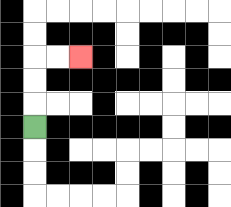{'start': '[1, 5]', 'end': '[3, 2]', 'path_directions': 'U,U,U,R,R', 'path_coordinates': '[[1, 5], [1, 4], [1, 3], [1, 2], [2, 2], [3, 2]]'}